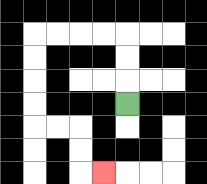{'start': '[5, 4]', 'end': '[4, 7]', 'path_directions': 'U,U,U,L,L,L,L,D,D,D,D,R,R,D,D,R', 'path_coordinates': '[[5, 4], [5, 3], [5, 2], [5, 1], [4, 1], [3, 1], [2, 1], [1, 1], [1, 2], [1, 3], [1, 4], [1, 5], [2, 5], [3, 5], [3, 6], [3, 7], [4, 7]]'}